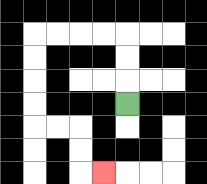{'start': '[5, 4]', 'end': '[4, 7]', 'path_directions': 'U,U,U,L,L,L,L,D,D,D,D,R,R,D,D,R', 'path_coordinates': '[[5, 4], [5, 3], [5, 2], [5, 1], [4, 1], [3, 1], [2, 1], [1, 1], [1, 2], [1, 3], [1, 4], [1, 5], [2, 5], [3, 5], [3, 6], [3, 7], [4, 7]]'}